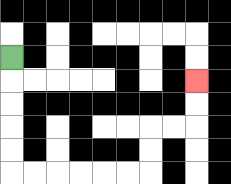{'start': '[0, 2]', 'end': '[8, 3]', 'path_directions': 'D,D,D,D,D,R,R,R,R,R,R,U,U,R,R,U,U', 'path_coordinates': '[[0, 2], [0, 3], [0, 4], [0, 5], [0, 6], [0, 7], [1, 7], [2, 7], [3, 7], [4, 7], [5, 7], [6, 7], [6, 6], [6, 5], [7, 5], [8, 5], [8, 4], [8, 3]]'}